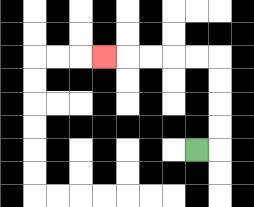{'start': '[8, 6]', 'end': '[4, 2]', 'path_directions': 'R,U,U,U,U,L,L,L,L,L', 'path_coordinates': '[[8, 6], [9, 6], [9, 5], [9, 4], [9, 3], [9, 2], [8, 2], [7, 2], [6, 2], [5, 2], [4, 2]]'}